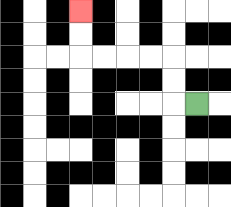{'start': '[8, 4]', 'end': '[3, 0]', 'path_directions': 'L,U,U,L,L,L,L,U,U', 'path_coordinates': '[[8, 4], [7, 4], [7, 3], [7, 2], [6, 2], [5, 2], [4, 2], [3, 2], [3, 1], [3, 0]]'}